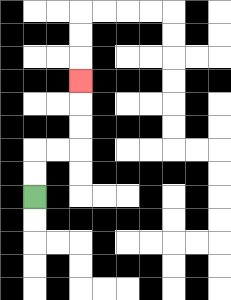{'start': '[1, 8]', 'end': '[3, 3]', 'path_directions': 'U,U,R,R,U,U,U', 'path_coordinates': '[[1, 8], [1, 7], [1, 6], [2, 6], [3, 6], [3, 5], [3, 4], [3, 3]]'}